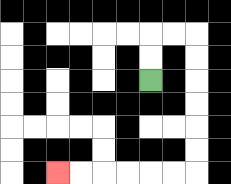{'start': '[6, 3]', 'end': '[2, 7]', 'path_directions': 'U,U,R,R,D,D,D,D,D,D,L,L,L,L,L,L', 'path_coordinates': '[[6, 3], [6, 2], [6, 1], [7, 1], [8, 1], [8, 2], [8, 3], [8, 4], [8, 5], [8, 6], [8, 7], [7, 7], [6, 7], [5, 7], [4, 7], [3, 7], [2, 7]]'}